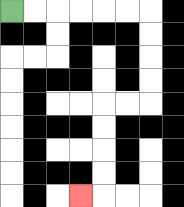{'start': '[0, 0]', 'end': '[3, 8]', 'path_directions': 'R,R,R,R,R,R,D,D,D,D,L,L,D,D,D,D,L', 'path_coordinates': '[[0, 0], [1, 0], [2, 0], [3, 0], [4, 0], [5, 0], [6, 0], [6, 1], [6, 2], [6, 3], [6, 4], [5, 4], [4, 4], [4, 5], [4, 6], [4, 7], [4, 8], [3, 8]]'}